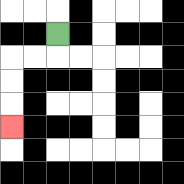{'start': '[2, 1]', 'end': '[0, 5]', 'path_directions': 'D,L,L,D,D,D', 'path_coordinates': '[[2, 1], [2, 2], [1, 2], [0, 2], [0, 3], [0, 4], [0, 5]]'}